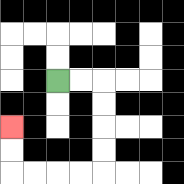{'start': '[2, 3]', 'end': '[0, 5]', 'path_directions': 'R,R,D,D,D,D,L,L,L,L,U,U', 'path_coordinates': '[[2, 3], [3, 3], [4, 3], [4, 4], [4, 5], [4, 6], [4, 7], [3, 7], [2, 7], [1, 7], [0, 7], [0, 6], [0, 5]]'}